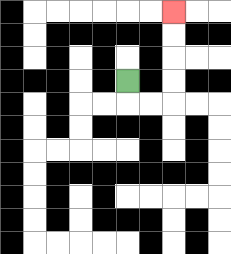{'start': '[5, 3]', 'end': '[7, 0]', 'path_directions': 'D,R,R,U,U,U,U', 'path_coordinates': '[[5, 3], [5, 4], [6, 4], [7, 4], [7, 3], [7, 2], [7, 1], [7, 0]]'}